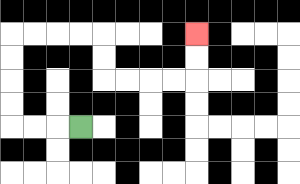{'start': '[3, 5]', 'end': '[8, 1]', 'path_directions': 'L,L,L,U,U,U,U,R,R,R,R,D,D,R,R,R,R,U,U', 'path_coordinates': '[[3, 5], [2, 5], [1, 5], [0, 5], [0, 4], [0, 3], [0, 2], [0, 1], [1, 1], [2, 1], [3, 1], [4, 1], [4, 2], [4, 3], [5, 3], [6, 3], [7, 3], [8, 3], [8, 2], [8, 1]]'}